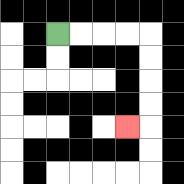{'start': '[2, 1]', 'end': '[5, 5]', 'path_directions': 'R,R,R,R,D,D,D,D,L', 'path_coordinates': '[[2, 1], [3, 1], [4, 1], [5, 1], [6, 1], [6, 2], [6, 3], [6, 4], [6, 5], [5, 5]]'}